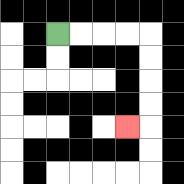{'start': '[2, 1]', 'end': '[5, 5]', 'path_directions': 'R,R,R,R,D,D,D,D,L', 'path_coordinates': '[[2, 1], [3, 1], [4, 1], [5, 1], [6, 1], [6, 2], [6, 3], [6, 4], [6, 5], [5, 5]]'}